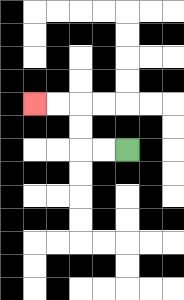{'start': '[5, 6]', 'end': '[1, 4]', 'path_directions': 'L,L,U,U,L,L', 'path_coordinates': '[[5, 6], [4, 6], [3, 6], [3, 5], [3, 4], [2, 4], [1, 4]]'}